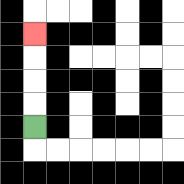{'start': '[1, 5]', 'end': '[1, 1]', 'path_directions': 'U,U,U,U', 'path_coordinates': '[[1, 5], [1, 4], [1, 3], [1, 2], [1, 1]]'}